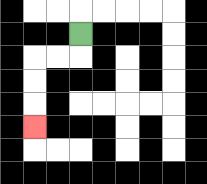{'start': '[3, 1]', 'end': '[1, 5]', 'path_directions': 'D,L,L,D,D,D', 'path_coordinates': '[[3, 1], [3, 2], [2, 2], [1, 2], [1, 3], [1, 4], [1, 5]]'}